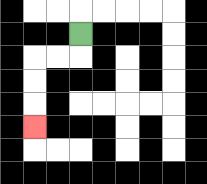{'start': '[3, 1]', 'end': '[1, 5]', 'path_directions': 'D,L,L,D,D,D', 'path_coordinates': '[[3, 1], [3, 2], [2, 2], [1, 2], [1, 3], [1, 4], [1, 5]]'}